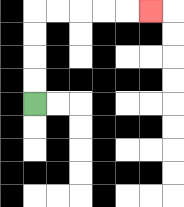{'start': '[1, 4]', 'end': '[6, 0]', 'path_directions': 'U,U,U,U,R,R,R,R,R', 'path_coordinates': '[[1, 4], [1, 3], [1, 2], [1, 1], [1, 0], [2, 0], [3, 0], [4, 0], [5, 0], [6, 0]]'}